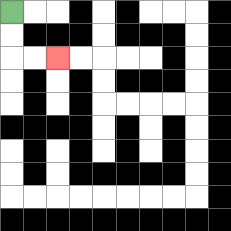{'start': '[0, 0]', 'end': '[2, 2]', 'path_directions': 'D,D,R,R', 'path_coordinates': '[[0, 0], [0, 1], [0, 2], [1, 2], [2, 2]]'}